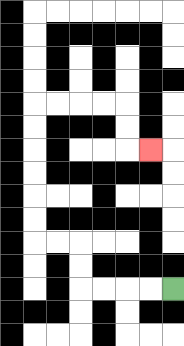{'start': '[7, 12]', 'end': '[6, 6]', 'path_directions': 'L,L,L,L,U,U,L,L,U,U,U,U,U,U,R,R,R,R,D,D,R', 'path_coordinates': '[[7, 12], [6, 12], [5, 12], [4, 12], [3, 12], [3, 11], [3, 10], [2, 10], [1, 10], [1, 9], [1, 8], [1, 7], [1, 6], [1, 5], [1, 4], [2, 4], [3, 4], [4, 4], [5, 4], [5, 5], [5, 6], [6, 6]]'}